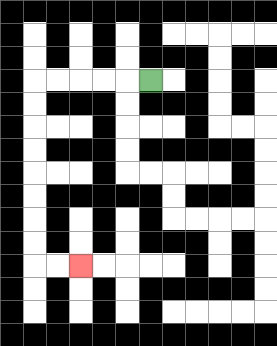{'start': '[6, 3]', 'end': '[3, 11]', 'path_directions': 'L,L,L,L,L,D,D,D,D,D,D,D,D,R,R', 'path_coordinates': '[[6, 3], [5, 3], [4, 3], [3, 3], [2, 3], [1, 3], [1, 4], [1, 5], [1, 6], [1, 7], [1, 8], [1, 9], [1, 10], [1, 11], [2, 11], [3, 11]]'}